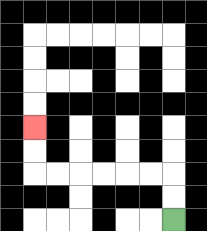{'start': '[7, 9]', 'end': '[1, 5]', 'path_directions': 'U,U,L,L,L,L,L,L,U,U', 'path_coordinates': '[[7, 9], [7, 8], [7, 7], [6, 7], [5, 7], [4, 7], [3, 7], [2, 7], [1, 7], [1, 6], [1, 5]]'}